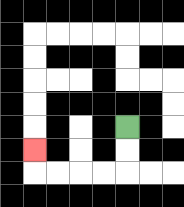{'start': '[5, 5]', 'end': '[1, 6]', 'path_directions': 'D,D,L,L,L,L,U', 'path_coordinates': '[[5, 5], [5, 6], [5, 7], [4, 7], [3, 7], [2, 7], [1, 7], [1, 6]]'}